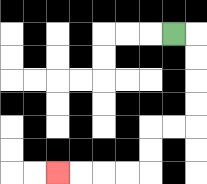{'start': '[7, 1]', 'end': '[2, 7]', 'path_directions': 'R,D,D,D,D,L,L,D,D,L,L,L,L', 'path_coordinates': '[[7, 1], [8, 1], [8, 2], [8, 3], [8, 4], [8, 5], [7, 5], [6, 5], [6, 6], [6, 7], [5, 7], [4, 7], [3, 7], [2, 7]]'}